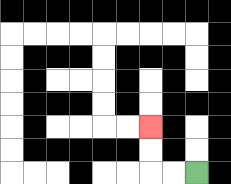{'start': '[8, 7]', 'end': '[6, 5]', 'path_directions': 'L,L,U,U', 'path_coordinates': '[[8, 7], [7, 7], [6, 7], [6, 6], [6, 5]]'}